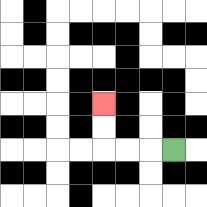{'start': '[7, 6]', 'end': '[4, 4]', 'path_directions': 'L,L,L,U,U', 'path_coordinates': '[[7, 6], [6, 6], [5, 6], [4, 6], [4, 5], [4, 4]]'}